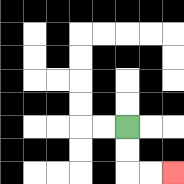{'start': '[5, 5]', 'end': '[7, 7]', 'path_directions': 'D,D,R,R', 'path_coordinates': '[[5, 5], [5, 6], [5, 7], [6, 7], [7, 7]]'}